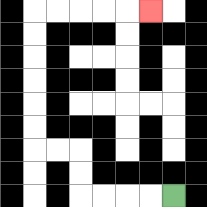{'start': '[7, 8]', 'end': '[6, 0]', 'path_directions': 'L,L,L,L,U,U,L,L,U,U,U,U,U,U,R,R,R,R,R', 'path_coordinates': '[[7, 8], [6, 8], [5, 8], [4, 8], [3, 8], [3, 7], [3, 6], [2, 6], [1, 6], [1, 5], [1, 4], [1, 3], [1, 2], [1, 1], [1, 0], [2, 0], [3, 0], [4, 0], [5, 0], [6, 0]]'}